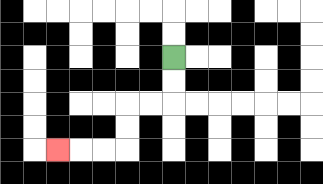{'start': '[7, 2]', 'end': '[2, 6]', 'path_directions': 'D,D,L,L,D,D,L,L,L', 'path_coordinates': '[[7, 2], [7, 3], [7, 4], [6, 4], [5, 4], [5, 5], [5, 6], [4, 6], [3, 6], [2, 6]]'}